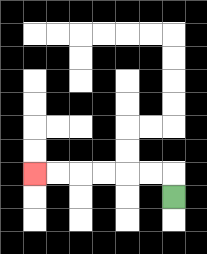{'start': '[7, 8]', 'end': '[1, 7]', 'path_directions': 'U,L,L,L,L,L,L', 'path_coordinates': '[[7, 8], [7, 7], [6, 7], [5, 7], [4, 7], [3, 7], [2, 7], [1, 7]]'}